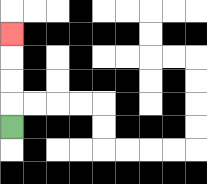{'start': '[0, 5]', 'end': '[0, 1]', 'path_directions': 'U,U,U,U', 'path_coordinates': '[[0, 5], [0, 4], [0, 3], [0, 2], [0, 1]]'}